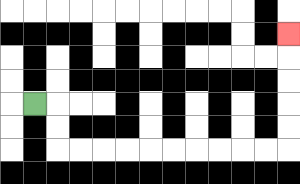{'start': '[1, 4]', 'end': '[12, 1]', 'path_directions': 'R,D,D,R,R,R,R,R,R,R,R,R,R,U,U,U,U,U', 'path_coordinates': '[[1, 4], [2, 4], [2, 5], [2, 6], [3, 6], [4, 6], [5, 6], [6, 6], [7, 6], [8, 6], [9, 6], [10, 6], [11, 6], [12, 6], [12, 5], [12, 4], [12, 3], [12, 2], [12, 1]]'}